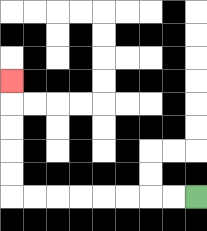{'start': '[8, 8]', 'end': '[0, 3]', 'path_directions': 'L,L,L,L,L,L,L,L,U,U,U,U,U', 'path_coordinates': '[[8, 8], [7, 8], [6, 8], [5, 8], [4, 8], [3, 8], [2, 8], [1, 8], [0, 8], [0, 7], [0, 6], [0, 5], [0, 4], [0, 3]]'}